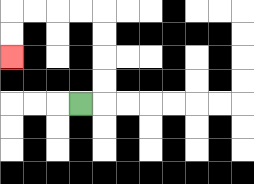{'start': '[3, 4]', 'end': '[0, 2]', 'path_directions': 'R,U,U,U,U,L,L,L,L,D,D', 'path_coordinates': '[[3, 4], [4, 4], [4, 3], [4, 2], [4, 1], [4, 0], [3, 0], [2, 0], [1, 0], [0, 0], [0, 1], [0, 2]]'}